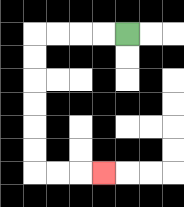{'start': '[5, 1]', 'end': '[4, 7]', 'path_directions': 'L,L,L,L,D,D,D,D,D,D,R,R,R', 'path_coordinates': '[[5, 1], [4, 1], [3, 1], [2, 1], [1, 1], [1, 2], [1, 3], [1, 4], [1, 5], [1, 6], [1, 7], [2, 7], [3, 7], [4, 7]]'}